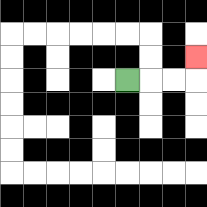{'start': '[5, 3]', 'end': '[8, 2]', 'path_directions': 'R,R,R,U', 'path_coordinates': '[[5, 3], [6, 3], [7, 3], [8, 3], [8, 2]]'}